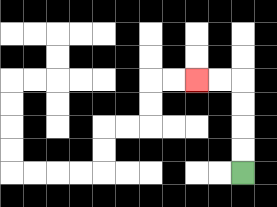{'start': '[10, 7]', 'end': '[8, 3]', 'path_directions': 'U,U,U,U,L,L', 'path_coordinates': '[[10, 7], [10, 6], [10, 5], [10, 4], [10, 3], [9, 3], [8, 3]]'}